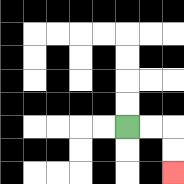{'start': '[5, 5]', 'end': '[7, 7]', 'path_directions': 'R,R,D,D', 'path_coordinates': '[[5, 5], [6, 5], [7, 5], [7, 6], [7, 7]]'}